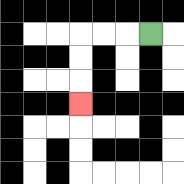{'start': '[6, 1]', 'end': '[3, 4]', 'path_directions': 'L,L,L,D,D,D', 'path_coordinates': '[[6, 1], [5, 1], [4, 1], [3, 1], [3, 2], [3, 3], [3, 4]]'}